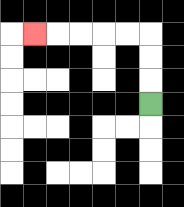{'start': '[6, 4]', 'end': '[1, 1]', 'path_directions': 'U,U,U,L,L,L,L,L', 'path_coordinates': '[[6, 4], [6, 3], [6, 2], [6, 1], [5, 1], [4, 1], [3, 1], [2, 1], [1, 1]]'}